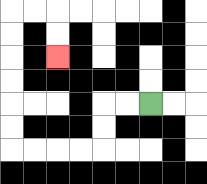{'start': '[6, 4]', 'end': '[2, 2]', 'path_directions': 'L,L,D,D,L,L,L,L,U,U,U,U,U,U,R,R,D,D', 'path_coordinates': '[[6, 4], [5, 4], [4, 4], [4, 5], [4, 6], [3, 6], [2, 6], [1, 6], [0, 6], [0, 5], [0, 4], [0, 3], [0, 2], [0, 1], [0, 0], [1, 0], [2, 0], [2, 1], [2, 2]]'}